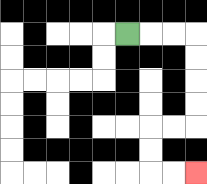{'start': '[5, 1]', 'end': '[8, 7]', 'path_directions': 'R,R,R,D,D,D,D,L,L,D,D,R,R', 'path_coordinates': '[[5, 1], [6, 1], [7, 1], [8, 1], [8, 2], [8, 3], [8, 4], [8, 5], [7, 5], [6, 5], [6, 6], [6, 7], [7, 7], [8, 7]]'}